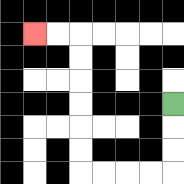{'start': '[7, 4]', 'end': '[1, 1]', 'path_directions': 'D,D,D,L,L,L,L,U,U,U,U,U,U,L,L', 'path_coordinates': '[[7, 4], [7, 5], [7, 6], [7, 7], [6, 7], [5, 7], [4, 7], [3, 7], [3, 6], [3, 5], [3, 4], [3, 3], [3, 2], [3, 1], [2, 1], [1, 1]]'}